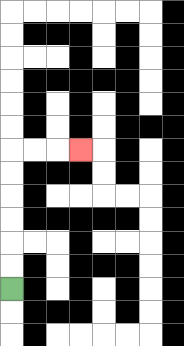{'start': '[0, 12]', 'end': '[3, 6]', 'path_directions': 'U,U,U,U,U,U,R,R,R', 'path_coordinates': '[[0, 12], [0, 11], [0, 10], [0, 9], [0, 8], [0, 7], [0, 6], [1, 6], [2, 6], [3, 6]]'}